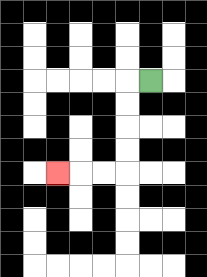{'start': '[6, 3]', 'end': '[2, 7]', 'path_directions': 'L,D,D,D,D,L,L,L', 'path_coordinates': '[[6, 3], [5, 3], [5, 4], [5, 5], [5, 6], [5, 7], [4, 7], [3, 7], [2, 7]]'}